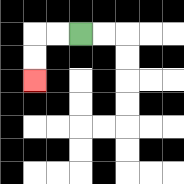{'start': '[3, 1]', 'end': '[1, 3]', 'path_directions': 'L,L,D,D', 'path_coordinates': '[[3, 1], [2, 1], [1, 1], [1, 2], [1, 3]]'}